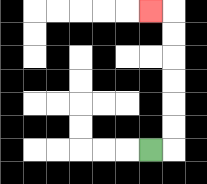{'start': '[6, 6]', 'end': '[6, 0]', 'path_directions': 'R,U,U,U,U,U,U,L', 'path_coordinates': '[[6, 6], [7, 6], [7, 5], [7, 4], [7, 3], [7, 2], [7, 1], [7, 0], [6, 0]]'}